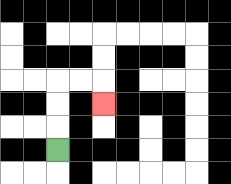{'start': '[2, 6]', 'end': '[4, 4]', 'path_directions': 'U,U,U,R,R,D', 'path_coordinates': '[[2, 6], [2, 5], [2, 4], [2, 3], [3, 3], [4, 3], [4, 4]]'}